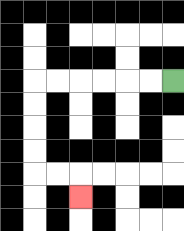{'start': '[7, 3]', 'end': '[3, 8]', 'path_directions': 'L,L,L,L,L,L,D,D,D,D,R,R,D', 'path_coordinates': '[[7, 3], [6, 3], [5, 3], [4, 3], [3, 3], [2, 3], [1, 3], [1, 4], [1, 5], [1, 6], [1, 7], [2, 7], [3, 7], [3, 8]]'}